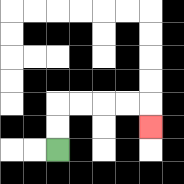{'start': '[2, 6]', 'end': '[6, 5]', 'path_directions': 'U,U,R,R,R,R,D', 'path_coordinates': '[[2, 6], [2, 5], [2, 4], [3, 4], [4, 4], [5, 4], [6, 4], [6, 5]]'}